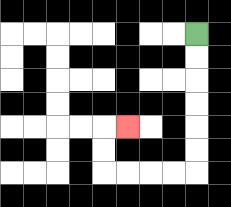{'start': '[8, 1]', 'end': '[5, 5]', 'path_directions': 'D,D,D,D,D,D,L,L,L,L,U,U,R', 'path_coordinates': '[[8, 1], [8, 2], [8, 3], [8, 4], [8, 5], [8, 6], [8, 7], [7, 7], [6, 7], [5, 7], [4, 7], [4, 6], [4, 5], [5, 5]]'}